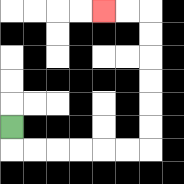{'start': '[0, 5]', 'end': '[4, 0]', 'path_directions': 'D,R,R,R,R,R,R,U,U,U,U,U,U,L,L', 'path_coordinates': '[[0, 5], [0, 6], [1, 6], [2, 6], [3, 6], [4, 6], [5, 6], [6, 6], [6, 5], [6, 4], [6, 3], [6, 2], [6, 1], [6, 0], [5, 0], [4, 0]]'}